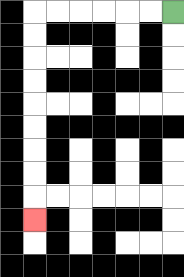{'start': '[7, 0]', 'end': '[1, 9]', 'path_directions': 'L,L,L,L,L,L,D,D,D,D,D,D,D,D,D', 'path_coordinates': '[[7, 0], [6, 0], [5, 0], [4, 0], [3, 0], [2, 0], [1, 0], [1, 1], [1, 2], [1, 3], [1, 4], [1, 5], [1, 6], [1, 7], [1, 8], [1, 9]]'}